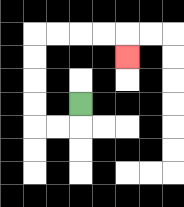{'start': '[3, 4]', 'end': '[5, 2]', 'path_directions': 'D,L,L,U,U,U,U,R,R,R,R,D', 'path_coordinates': '[[3, 4], [3, 5], [2, 5], [1, 5], [1, 4], [1, 3], [1, 2], [1, 1], [2, 1], [3, 1], [4, 1], [5, 1], [5, 2]]'}